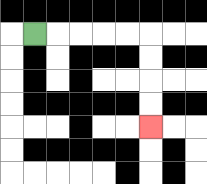{'start': '[1, 1]', 'end': '[6, 5]', 'path_directions': 'R,R,R,R,R,D,D,D,D', 'path_coordinates': '[[1, 1], [2, 1], [3, 1], [4, 1], [5, 1], [6, 1], [6, 2], [6, 3], [6, 4], [6, 5]]'}